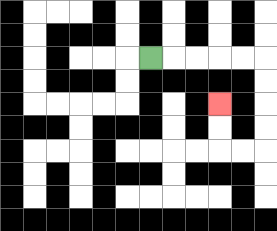{'start': '[6, 2]', 'end': '[9, 4]', 'path_directions': 'R,R,R,R,R,D,D,D,D,L,L,U,U', 'path_coordinates': '[[6, 2], [7, 2], [8, 2], [9, 2], [10, 2], [11, 2], [11, 3], [11, 4], [11, 5], [11, 6], [10, 6], [9, 6], [9, 5], [9, 4]]'}